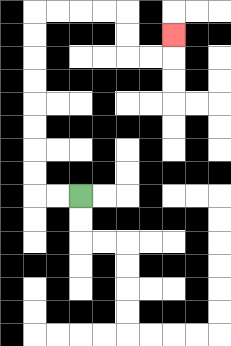{'start': '[3, 8]', 'end': '[7, 1]', 'path_directions': 'L,L,U,U,U,U,U,U,U,U,R,R,R,R,D,D,R,R,U', 'path_coordinates': '[[3, 8], [2, 8], [1, 8], [1, 7], [1, 6], [1, 5], [1, 4], [1, 3], [1, 2], [1, 1], [1, 0], [2, 0], [3, 0], [4, 0], [5, 0], [5, 1], [5, 2], [6, 2], [7, 2], [7, 1]]'}